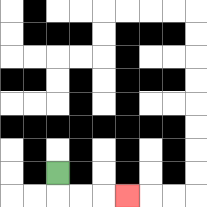{'start': '[2, 7]', 'end': '[5, 8]', 'path_directions': 'D,R,R,R', 'path_coordinates': '[[2, 7], [2, 8], [3, 8], [4, 8], [5, 8]]'}